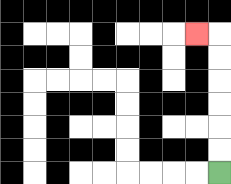{'start': '[9, 7]', 'end': '[8, 1]', 'path_directions': 'U,U,U,U,U,U,L', 'path_coordinates': '[[9, 7], [9, 6], [9, 5], [9, 4], [9, 3], [9, 2], [9, 1], [8, 1]]'}